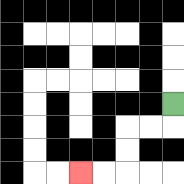{'start': '[7, 4]', 'end': '[3, 7]', 'path_directions': 'D,L,L,D,D,L,L', 'path_coordinates': '[[7, 4], [7, 5], [6, 5], [5, 5], [5, 6], [5, 7], [4, 7], [3, 7]]'}